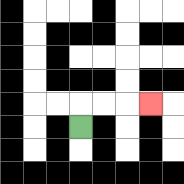{'start': '[3, 5]', 'end': '[6, 4]', 'path_directions': 'U,R,R,R', 'path_coordinates': '[[3, 5], [3, 4], [4, 4], [5, 4], [6, 4]]'}